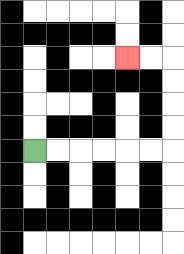{'start': '[1, 6]', 'end': '[5, 2]', 'path_directions': 'R,R,R,R,R,R,U,U,U,U,L,L', 'path_coordinates': '[[1, 6], [2, 6], [3, 6], [4, 6], [5, 6], [6, 6], [7, 6], [7, 5], [7, 4], [7, 3], [7, 2], [6, 2], [5, 2]]'}